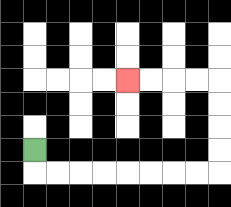{'start': '[1, 6]', 'end': '[5, 3]', 'path_directions': 'D,R,R,R,R,R,R,R,R,U,U,U,U,L,L,L,L', 'path_coordinates': '[[1, 6], [1, 7], [2, 7], [3, 7], [4, 7], [5, 7], [6, 7], [7, 7], [8, 7], [9, 7], [9, 6], [9, 5], [9, 4], [9, 3], [8, 3], [7, 3], [6, 3], [5, 3]]'}